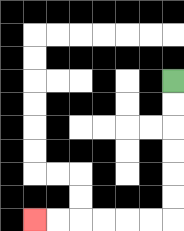{'start': '[7, 3]', 'end': '[1, 9]', 'path_directions': 'D,D,D,D,D,D,L,L,L,L,L,L', 'path_coordinates': '[[7, 3], [7, 4], [7, 5], [7, 6], [7, 7], [7, 8], [7, 9], [6, 9], [5, 9], [4, 9], [3, 9], [2, 9], [1, 9]]'}